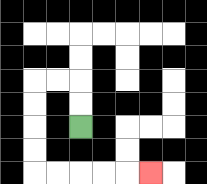{'start': '[3, 5]', 'end': '[6, 7]', 'path_directions': 'U,U,L,L,D,D,D,D,R,R,R,R,R', 'path_coordinates': '[[3, 5], [3, 4], [3, 3], [2, 3], [1, 3], [1, 4], [1, 5], [1, 6], [1, 7], [2, 7], [3, 7], [4, 7], [5, 7], [6, 7]]'}